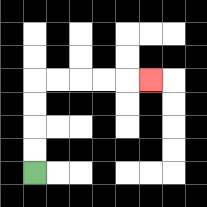{'start': '[1, 7]', 'end': '[6, 3]', 'path_directions': 'U,U,U,U,R,R,R,R,R', 'path_coordinates': '[[1, 7], [1, 6], [1, 5], [1, 4], [1, 3], [2, 3], [3, 3], [4, 3], [5, 3], [6, 3]]'}